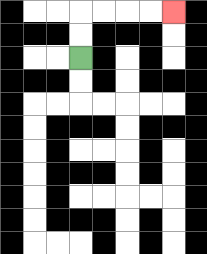{'start': '[3, 2]', 'end': '[7, 0]', 'path_directions': 'U,U,R,R,R,R', 'path_coordinates': '[[3, 2], [3, 1], [3, 0], [4, 0], [5, 0], [6, 0], [7, 0]]'}